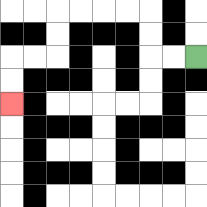{'start': '[8, 2]', 'end': '[0, 4]', 'path_directions': 'L,L,U,U,L,L,L,L,D,D,L,L,D,D', 'path_coordinates': '[[8, 2], [7, 2], [6, 2], [6, 1], [6, 0], [5, 0], [4, 0], [3, 0], [2, 0], [2, 1], [2, 2], [1, 2], [0, 2], [0, 3], [0, 4]]'}